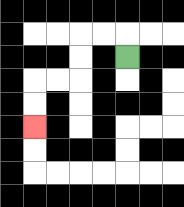{'start': '[5, 2]', 'end': '[1, 5]', 'path_directions': 'U,L,L,D,D,L,L,D,D', 'path_coordinates': '[[5, 2], [5, 1], [4, 1], [3, 1], [3, 2], [3, 3], [2, 3], [1, 3], [1, 4], [1, 5]]'}